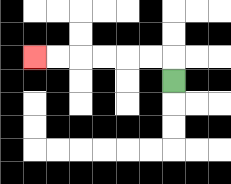{'start': '[7, 3]', 'end': '[1, 2]', 'path_directions': 'U,L,L,L,L,L,L', 'path_coordinates': '[[7, 3], [7, 2], [6, 2], [5, 2], [4, 2], [3, 2], [2, 2], [1, 2]]'}